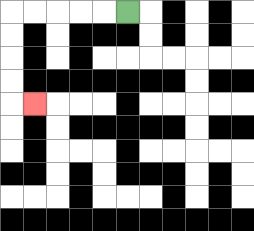{'start': '[5, 0]', 'end': '[1, 4]', 'path_directions': 'L,L,L,L,L,D,D,D,D,R', 'path_coordinates': '[[5, 0], [4, 0], [3, 0], [2, 0], [1, 0], [0, 0], [0, 1], [0, 2], [0, 3], [0, 4], [1, 4]]'}